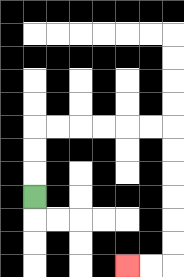{'start': '[1, 8]', 'end': '[5, 11]', 'path_directions': 'U,U,U,R,R,R,R,R,R,D,D,D,D,D,D,L,L', 'path_coordinates': '[[1, 8], [1, 7], [1, 6], [1, 5], [2, 5], [3, 5], [4, 5], [5, 5], [6, 5], [7, 5], [7, 6], [7, 7], [7, 8], [7, 9], [7, 10], [7, 11], [6, 11], [5, 11]]'}